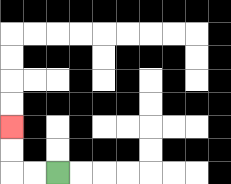{'start': '[2, 7]', 'end': '[0, 5]', 'path_directions': 'L,L,U,U', 'path_coordinates': '[[2, 7], [1, 7], [0, 7], [0, 6], [0, 5]]'}